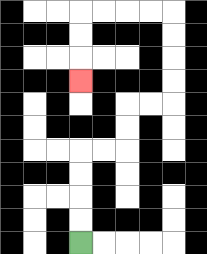{'start': '[3, 10]', 'end': '[3, 3]', 'path_directions': 'U,U,U,U,R,R,U,U,R,R,U,U,U,U,L,L,L,L,D,D,D', 'path_coordinates': '[[3, 10], [3, 9], [3, 8], [3, 7], [3, 6], [4, 6], [5, 6], [5, 5], [5, 4], [6, 4], [7, 4], [7, 3], [7, 2], [7, 1], [7, 0], [6, 0], [5, 0], [4, 0], [3, 0], [3, 1], [3, 2], [3, 3]]'}